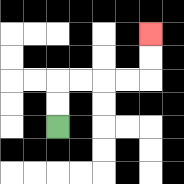{'start': '[2, 5]', 'end': '[6, 1]', 'path_directions': 'U,U,R,R,R,R,U,U', 'path_coordinates': '[[2, 5], [2, 4], [2, 3], [3, 3], [4, 3], [5, 3], [6, 3], [6, 2], [6, 1]]'}